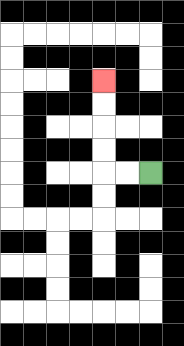{'start': '[6, 7]', 'end': '[4, 3]', 'path_directions': 'L,L,U,U,U,U', 'path_coordinates': '[[6, 7], [5, 7], [4, 7], [4, 6], [4, 5], [4, 4], [4, 3]]'}